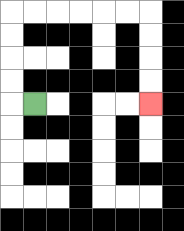{'start': '[1, 4]', 'end': '[6, 4]', 'path_directions': 'L,U,U,U,U,R,R,R,R,R,R,D,D,D,D', 'path_coordinates': '[[1, 4], [0, 4], [0, 3], [0, 2], [0, 1], [0, 0], [1, 0], [2, 0], [3, 0], [4, 0], [5, 0], [6, 0], [6, 1], [6, 2], [6, 3], [6, 4]]'}